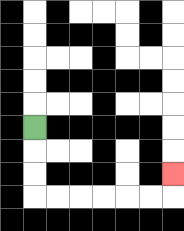{'start': '[1, 5]', 'end': '[7, 7]', 'path_directions': 'D,D,D,R,R,R,R,R,R,U', 'path_coordinates': '[[1, 5], [1, 6], [1, 7], [1, 8], [2, 8], [3, 8], [4, 8], [5, 8], [6, 8], [7, 8], [7, 7]]'}